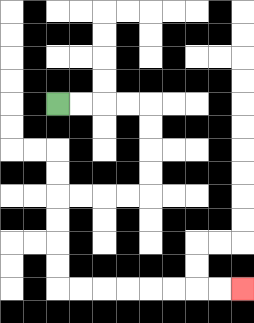{'start': '[2, 4]', 'end': '[10, 12]', 'path_directions': 'R,R,R,R,D,D,D,D,L,L,L,L,D,D,D,D,R,R,R,R,R,R,R,R', 'path_coordinates': '[[2, 4], [3, 4], [4, 4], [5, 4], [6, 4], [6, 5], [6, 6], [6, 7], [6, 8], [5, 8], [4, 8], [3, 8], [2, 8], [2, 9], [2, 10], [2, 11], [2, 12], [3, 12], [4, 12], [5, 12], [6, 12], [7, 12], [8, 12], [9, 12], [10, 12]]'}